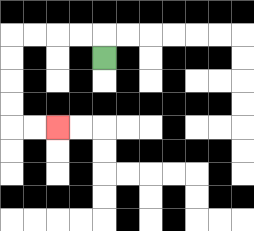{'start': '[4, 2]', 'end': '[2, 5]', 'path_directions': 'U,L,L,L,L,D,D,D,D,R,R', 'path_coordinates': '[[4, 2], [4, 1], [3, 1], [2, 1], [1, 1], [0, 1], [0, 2], [0, 3], [0, 4], [0, 5], [1, 5], [2, 5]]'}